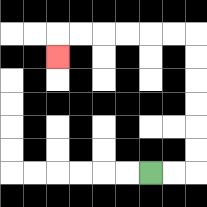{'start': '[6, 7]', 'end': '[2, 2]', 'path_directions': 'R,R,U,U,U,U,U,U,L,L,L,L,L,L,D', 'path_coordinates': '[[6, 7], [7, 7], [8, 7], [8, 6], [8, 5], [8, 4], [8, 3], [8, 2], [8, 1], [7, 1], [6, 1], [5, 1], [4, 1], [3, 1], [2, 1], [2, 2]]'}